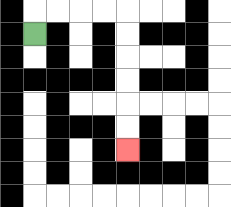{'start': '[1, 1]', 'end': '[5, 6]', 'path_directions': 'U,R,R,R,R,D,D,D,D,D,D', 'path_coordinates': '[[1, 1], [1, 0], [2, 0], [3, 0], [4, 0], [5, 0], [5, 1], [5, 2], [5, 3], [5, 4], [5, 5], [5, 6]]'}